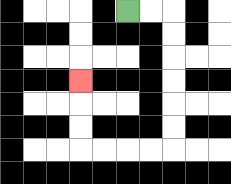{'start': '[5, 0]', 'end': '[3, 3]', 'path_directions': 'R,R,D,D,D,D,D,D,L,L,L,L,U,U,U', 'path_coordinates': '[[5, 0], [6, 0], [7, 0], [7, 1], [7, 2], [7, 3], [7, 4], [7, 5], [7, 6], [6, 6], [5, 6], [4, 6], [3, 6], [3, 5], [3, 4], [3, 3]]'}